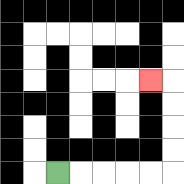{'start': '[2, 7]', 'end': '[6, 3]', 'path_directions': 'R,R,R,R,R,U,U,U,U,L', 'path_coordinates': '[[2, 7], [3, 7], [4, 7], [5, 7], [6, 7], [7, 7], [7, 6], [7, 5], [7, 4], [7, 3], [6, 3]]'}